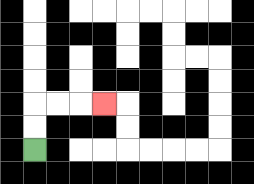{'start': '[1, 6]', 'end': '[4, 4]', 'path_directions': 'U,U,R,R,R', 'path_coordinates': '[[1, 6], [1, 5], [1, 4], [2, 4], [3, 4], [4, 4]]'}